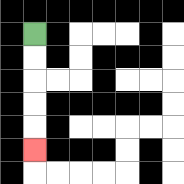{'start': '[1, 1]', 'end': '[1, 6]', 'path_directions': 'D,D,D,D,D', 'path_coordinates': '[[1, 1], [1, 2], [1, 3], [1, 4], [1, 5], [1, 6]]'}